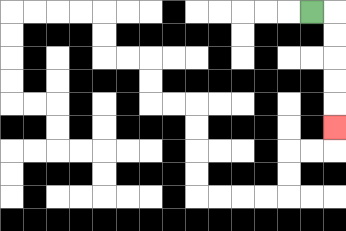{'start': '[13, 0]', 'end': '[14, 5]', 'path_directions': 'R,D,D,D,D,D', 'path_coordinates': '[[13, 0], [14, 0], [14, 1], [14, 2], [14, 3], [14, 4], [14, 5]]'}